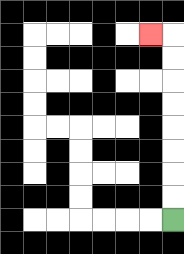{'start': '[7, 9]', 'end': '[6, 1]', 'path_directions': 'U,U,U,U,U,U,U,U,L', 'path_coordinates': '[[7, 9], [7, 8], [7, 7], [7, 6], [7, 5], [7, 4], [7, 3], [7, 2], [7, 1], [6, 1]]'}